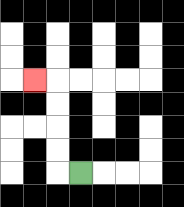{'start': '[3, 7]', 'end': '[1, 3]', 'path_directions': 'L,U,U,U,U,L', 'path_coordinates': '[[3, 7], [2, 7], [2, 6], [2, 5], [2, 4], [2, 3], [1, 3]]'}